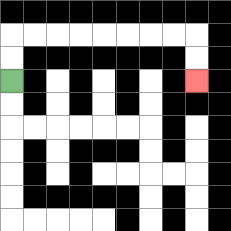{'start': '[0, 3]', 'end': '[8, 3]', 'path_directions': 'U,U,R,R,R,R,R,R,R,R,D,D', 'path_coordinates': '[[0, 3], [0, 2], [0, 1], [1, 1], [2, 1], [3, 1], [4, 1], [5, 1], [6, 1], [7, 1], [8, 1], [8, 2], [8, 3]]'}